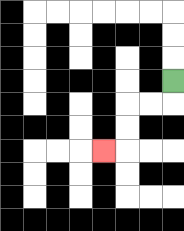{'start': '[7, 3]', 'end': '[4, 6]', 'path_directions': 'D,L,L,D,D,L', 'path_coordinates': '[[7, 3], [7, 4], [6, 4], [5, 4], [5, 5], [5, 6], [4, 6]]'}